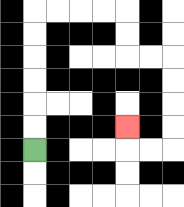{'start': '[1, 6]', 'end': '[5, 5]', 'path_directions': 'U,U,U,U,U,U,R,R,R,R,D,D,R,R,D,D,D,D,L,L,U', 'path_coordinates': '[[1, 6], [1, 5], [1, 4], [1, 3], [1, 2], [1, 1], [1, 0], [2, 0], [3, 0], [4, 0], [5, 0], [5, 1], [5, 2], [6, 2], [7, 2], [7, 3], [7, 4], [7, 5], [7, 6], [6, 6], [5, 6], [5, 5]]'}